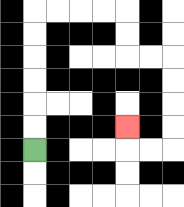{'start': '[1, 6]', 'end': '[5, 5]', 'path_directions': 'U,U,U,U,U,U,R,R,R,R,D,D,R,R,D,D,D,D,L,L,U', 'path_coordinates': '[[1, 6], [1, 5], [1, 4], [1, 3], [1, 2], [1, 1], [1, 0], [2, 0], [3, 0], [4, 0], [5, 0], [5, 1], [5, 2], [6, 2], [7, 2], [7, 3], [7, 4], [7, 5], [7, 6], [6, 6], [5, 6], [5, 5]]'}